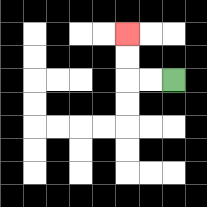{'start': '[7, 3]', 'end': '[5, 1]', 'path_directions': 'L,L,U,U', 'path_coordinates': '[[7, 3], [6, 3], [5, 3], [5, 2], [5, 1]]'}